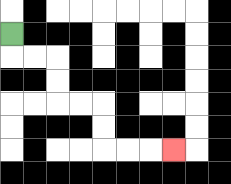{'start': '[0, 1]', 'end': '[7, 6]', 'path_directions': 'D,R,R,D,D,R,R,D,D,R,R,R', 'path_coordinates': '[[0, 1], [0, 2], [1, 2], [2, 2], [2, 3], [2, 4], [3, 4], [4, 4], [4, 5], [4, 6], [5, 6], [6, 6], [7, 6]]'}